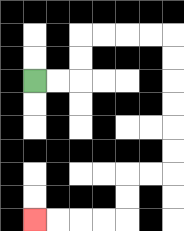{'start': '[1, 3]', 'end': '[1, 9]', 'path_directions': 'R,R,U,U,R,R,R,R,D,D,D,D,D,D,L,L,D,D,L,L,L,L', 'path_coordinates': '[[1, 3], [2, 3], [3, 3], [3, 2], [3, 1], [4, 1], [5, 1], [6, 1], [7, 1], [7, 2], [7, 3], [7, 4], [7, 5], [7, 6], [7, 7], [6, 7], [5, 7], [5, 8], [5, 9], [4, 9], [3, 9], [2, 9], [1, 9]]'}